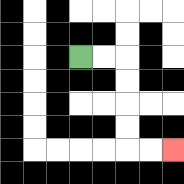{'start': '[3, 2]', 'end': '[7, 6]', 'path_directions': 'R,R,D,D,D,D,R,R', 'path_coordinates': '[[3, 2], [4, 2], [5, 2], [5, 3], [5, 4], [5, 5], [5, 6], [6, 6], [7, 6]]'}